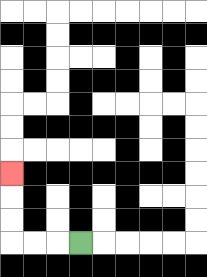{'start': '[3, 10]', 'end': '[0, 7]', 'path_directions': 'L,L,L,U,U,U', 'path_coordinates': '[[3, 10], [2, 10], [1, 10], [0, 10], [0, 9], [0, 8], [0, 7]]'}